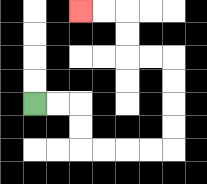{'start': '[1, 4]', 'end': '[3, 0]', 'path_directions': 'R,R,D,D,R,R,R,R,U,U,U,U,L,L,U,U,L,L', 'path_coordinates': '[[1, 4], [2, 4], [3, 4], [3, 5], [3, 6], [4, 6], [5, 6], [6, 6], [7, 6], [7, 5], [7, 4], [7, 3], [7, 2], [6, 2], [5, 2], [5, 1], [5, 0], [4, 0], [3, 0]]'}